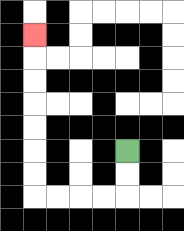{'start': '[5, 6]', 'end': '[1, 1]', 'path_directions': 'D,D,L,L,L,L,U,U,U,U,U,U,U', 'path_coordinates': '[[5, 6], [5, 7], [5, 8], [4, 8], [3, 8], [2, 8], [1, 8], [1, 7], [1, 6], [1, 5], [1, 4], [1, 3], [1, 2], [1, 1]]'}